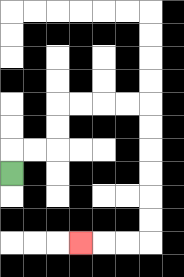{'start': '[0, 7]', 'end': '[3, 10]', 'path_directions': 'U,R,R,U,U,R,R,R,R,D,D,D,D,D,D,L,L,L', 'path_coordinates': '[[0, 7], [0, 6], [1, 6], [2, 6], [2, 5], [2, 4], [3, 4], [4, 4], [5, 4], [6, 4], [6, 5], [6, 6], [6, 7], [6, 8], [6, 9], [6, 10], [5, 10], [4, 10], [3, 10]]'}